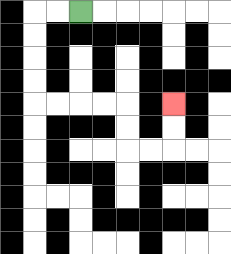{'start': '[3, 0]', 'end': '[7, 4]', 'path_directions': 'L,L,D,D,D,D,R,R,R,R,D,D,R,R,U,U', 'path_coordinates': '[[3, 0], [2, 0], [1, 0], [1, 1], [1, 2], [1, 3], [1, 4], [2, 4], [3, 4], [4, 4], [5, 4], [5, 5], [5, 6], [6, 6], [7, 6], [7, 5], [7, 4]]'}